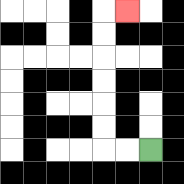{'start': '[6, 6]', 'end': '[5, 0]', 'path_directions': 'L,L,U,U,U,U,U,U,R', 'path_coordinates': '[[6, 6], [5, 6], [4, 6], [4, 5], [4, 4], [4, 3], [4, 2], [4, 1], [4, 0], [5, 0]]'}